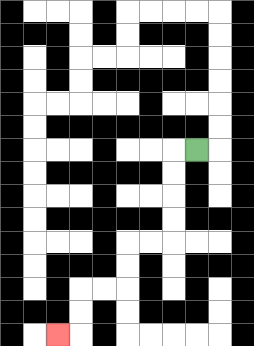{'start': '[8, 6]', 'end': '[2, 14]', 'path_directions': 'L,D,D,D,D,L,L,D,D,L,L,D,D,L', 'path_coordinates': '[[8, 6], [7, 6], [7, 7], [7, 8], [7, 9], [7, 10], [6, 10], [5, 10], [5, 11], [5, 12], [4, 12], [3, 12], [3, 13], [3, 14], [2, 14]]'}